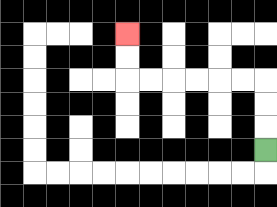{'start': '[11, 6]', 'end': '[5, 1]', 'path_directions': 'U,U,U,L,L,L,L,L,L,U,U', 'path_coordinates': '[[11, 6], [11, 5], [11, 4], [11, 3], [10, 3], [9, 3], [8, 3], [7, 3], [6, 3], [5, 3], [5, 2], [5, 1]]'}